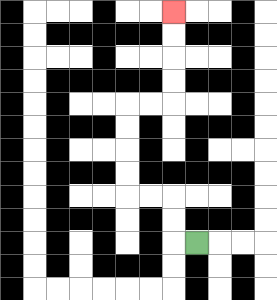{'start': '[8, 10]', 'end': '[7, 0]', 'path_directions': 'L,U,U,L,L,U,U,U,U,R,R,U,U,U,U', 'path_coordinates': '[[8, 10], [7, 10], [7, 9], [7, 8], [6, 8], [5, 8], [5, 7], [5, 6], [5, 5], [5, 4], [6, 4], [7, 4], [7, 3], [7, 2], [7, 1], [7, 0]]'}